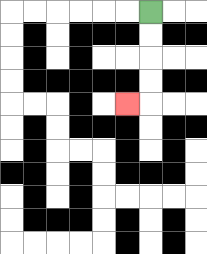{'start': '[6, 0]', 'end': '[5, 4]', 'path_directions': 'D,D,D,D,L', 'path_coordinates': '[[6, 0], [6, 1], [6, 2], [6, 3], [6, 4], [5, 4]]'}